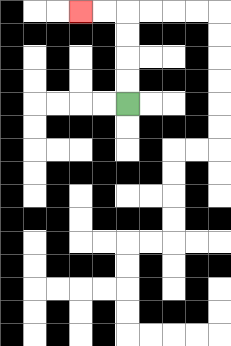{'start': '[5, 4]', 'end': '[3, 0]', 'path_directions': 'U,U,U,U,L,L', 'path_coordinates': '[[5, 4], [5, 3], [5, 2], [5, 1], [5, 0], [4, 0], [3, 0]]'}